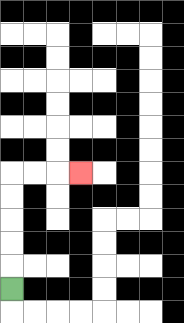{'start': '[0, 12]', 'end': '[3, 7]', 'path_directions': 'U,U,U,U,U,R,R,R', 'path_coordinates': '[[0, 12], [0, 11], [0, 10], [0, 9], [0, 8], [0, 7], [1, 7], [2, 7], [3, 7]]'}